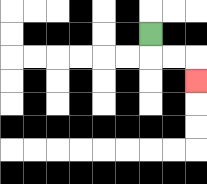{'start': '[6, 1]', 'end': '[8, 3]', 'path_directions': 'D,R,R,D', 'path_coordinates': '[[6, 1], [6, 2], [7, 2], [8, 2], [8, 3]]'}